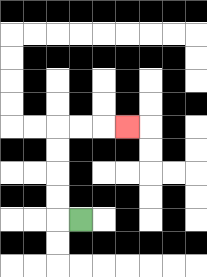{'start': '[3, 9]', 'end': '[5, 5]', 'path_directions': 'L,U,U,U,U,R,R,R', 'path_coordinates': '[[3, 9], [2, 9], [2, 8], [2, 7], [2, 6], [2, 5], [3, 5], [4, 5], [5, 5]]'}